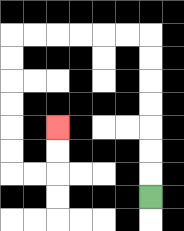{'start': '[6, 8]', 'end': '[2, 5]', 'path_directions': 'U,U,U,U,U,U,U,L,L,L,L,L,L,D,D,D,D,D,D,R,R,U,U', 'path_coordinates': '[[6, 8], [6, 7], [6, 6], [6, 5], [6, 4], [6, 3], [6, 2], [6, 1], [5, 1], [4, 1], [3, 1], [2, 1], [1, 1], [0, 1], [0, 2], [0, 3], [0, 4], [0, 5], [0, 6], [0, 7], [1, 7], [2, 7], [2, 6], [2, 5]]'}